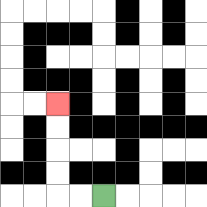{'start': '[4, 8]', 'end': '[2, 4]', 'path_directions': 'L,L,U,U,U,U', 'path_coordinates': '[[4, 8], [3, 8], [2, 8], [2, 7], [2, 6], [2, 5], [2, 4]]'}